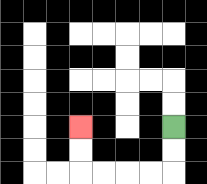{'start': '[7, 5]', 'end': '[3, 5]', 'path_directions': 'D,D,L,L,L,L,U,U', 'path_coordinates': '[[7, 5], [7, 6], [7, 7], [6, 7], [5, 7], [4, 7], [3, 7], [3, 6], [3, 5]]'}